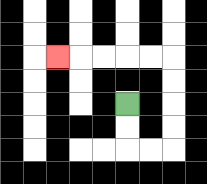{'start': '[5, 4]', 'end': '[2, 2]', 'path_directions': 'D,D,R,R,U,U,U,U,L,L,L,L,L', 'path_coordinates': '[[5, 4], [5, 5], [5, 6], [6, 6], [7, 6], [7, 5], [7, 4], [7, 3], [7, 2], [6, 2], [5, 2], [4, 2], [3, 2], [2, 2]]'}